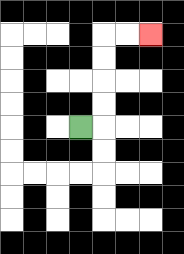{'start': '[3, 5]', 'end': '[6, 1]', 'path_directions': 'R,U,U,U,U,R,R', 'path_coordinates': '[[3, 5], [4, 5], [4, 4], [4, 3], [4, 2], [4, 1], [5, 1], [6, 1]]'}